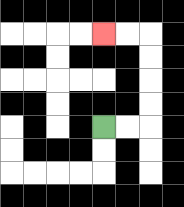{'start': '[4, 5]', 'end': '[4, 1]', 'path_directions': 'R,R,U,U,U,U,L,L', 'path_coordinates': '[[4, 5], [5, 5], [6, 5], [6, 4], [6, 3], [6, 2], [6, 1], [5, 1], [4, 1]]'}